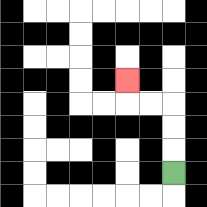{'start': '[7, 7]', 'end': '[5, 3]', 'path_directions': 'U,U,U,L,L,U', 'path_coordinates': '[[7, 7], [7, 6], [7, 5], [7, 4], [6, 4], [5, 4], [5, 3]]'}